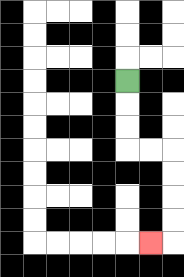{'start': '[5, 3]', 'end': '[6, 10]', 'path_directions': 'D,D,D,R,R,D,D,D,D,L', 'path_coordinates': '[[5, 3], [5, 4], [5, 5], [5, 6], [6, 6], [7, 6], [7, 7], [7, 8], [7, 9], [7, 10], [6, 10]]'}